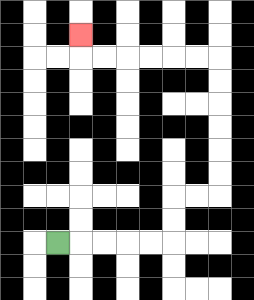{'start': '[2, 10]', 'end': '[3, 1]', 'path_directions': 'R,R,R,R,R,U,U,R,R,U,U,U,U,U,U,L,L,L,L,L,L,U', 'path_coordinates': '[[2, 10], [3, 10], [4, 10], [5, 10], [6, 10], [7, 10], [7, 9], [7, 8], [8, 8], [9, 8], [9, 7], [9, 6], [9, 5], [9, 4], [9, 3], [9, 2], [8, 2], [7, 2], [6, 2], [5, 2], [4, 2], [3, 2], [3, 1]]'}